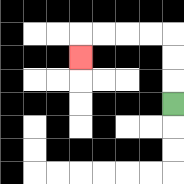{'start': '[7, 4]', 'end': '[3, 2]', 'path_directions': 'U,U,U,L,L,L,L,D', 'path_coordinates': '[[7, 4], [7, 3], [7, 2], [7, 1], [6, 1], [5, 1], [4, 1], [3, 1], [3, 2]]'}